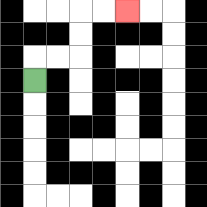{'start': '[1, 3]', 'end': '[5, 0]', 'path_directions': 'U,R,R,U,U,R,R', 'path_coordinates': '[[1, 3], [1, 2], [2, 2], [3, 2], [3, 1], [3, 0], [4, 0], [5, 0]]'}